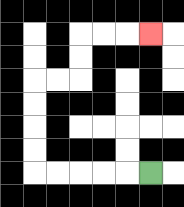{'start': '[6, 7]', 'end': '[6, 1]', 'path_directions': 'L,L,L,L,L,U,U,U,U,R,R,U,U,R,R,R', 'path_coordinates': '[[6, 7], [5, 7], [4, 7], [3, 7], [2, 7], [1, 7], [1, 6], [1, 5], [1, 4], [1, 3], [2, 3], [3, 3], [3, 2], [3, 1], [4, 1], [5, 1], [6, 1]]'}